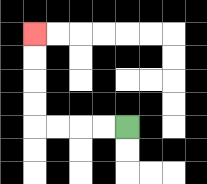{'start': '[5, 5]', 'end': '[1, 1]', 'path_directions': 'L,L,L,L,U,U,U,U', 'path_coordinates': '[[5, 5], [4, 5], [3, 5], [2, 5], [1, 5], [1, 4], [1, 3], [1, 2], [1, 1]]'}